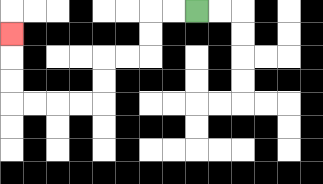{'start': '[8, 0]', 'end': '[0, 1]', 'path_directions': 'L,L,D,D,L,L,D,D,L,L,L,L,U,U,U', 'path_coordinates': '[[8, 0], [7, 0], [6, 0], [6, 1], [6, 2], [5, 2], [4, 2], [4, 3], [4, 4], [3, 4], [2, 4], [1, 4], [0, 4], [0, 3], [0, 2], [0, 1]]'}